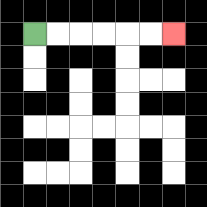{'start': '[1, 1]', 'end': '[7, 1]', 'path_directions': 'R,R,R,R,R,R', 'path_coordinates': '[[1, 1], [2, 1], [3, 1], [4, 1], [5, 1], [6, 1], [7, 1]]'}